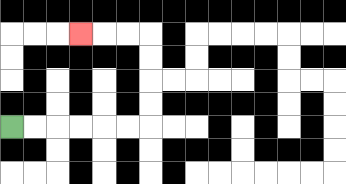{'start': '[0, 5]', 'end': '[3, 1]', 'path_directions': 'R,R,R,R,R,R,U,U,U,U,L,L,L', 'path_coordinates': '[[0, 5], [1, 5], [2, 5], [3, 5], [4, 5], [5, 5], [6, 5], [6, 4], [6, 3], [6, 2], [6, 1], [5, 1], [4, 1], [3, 1]]'}